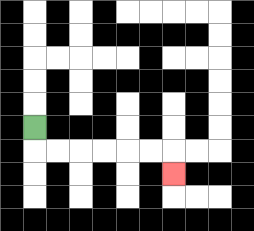{'start': '[1, 5]', 'end': '[7, 7]', 'path_directions': 'D,R,R,R,R,R,R,D', 'path_coordinates': '[[1, 5], [1, 6], [2, 6], [3, 6], [4, 6], [5, 6], [6, 6], [7, 6], [7, 7]]'}